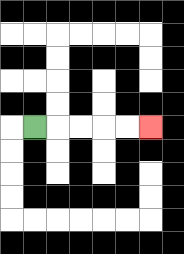{'start': '[1, 5]', 'end': '[6, 5]', 'path_directions': 'R,R,R,R,R', 'path_coordinates': '[[1, 5], [2, 5], [3, 5], [4, 5], [5, 5], [6, 5]]'}